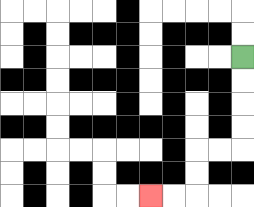{'start': '[10, 2]', 'end': '[6, 8]', 'path_directions': 'D,D,D,D,L,L,D,D,L,L', 'path_coordinates': '[[10, 2], [10, 3], [10, 4], [10, 5], [10, 6], [9, 6], [8, 6], [8, 7], [8, 8], [7, 8], [6, 8]]'}